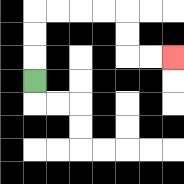{'start': '[1, 3]', 'end': '[7, 2]', 'path_directions': 'U,U,U,R,R,R,R,D,D,R,R', 'path_coordinates': '[[1, 3], [1, 2], [1, 1], [1, 0], [2, 0], [3, 0], [4, 0], [5, 0], [5, 1], [5, 2], [6, 2], [7, 2]]'}